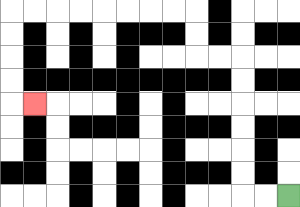{'start': '[12, 8]', 'end': '[1, 4]', 'path_directions': 'L,L,U,U,U,U,U,U,L,L,U,U,L,L,L,L,L,L,L,L,D,D,D,D,R', 'path_coordinates': '[[12, 8], [11, 8], [10, 8], [10, 7], [10, 6], [10, 5], [10, 4], [10, 3], [10, 2], [9, 2], [8, 2], [8, 1], [8, 0], [7, 0], [6, 0], [5, 0], [4, 0], [3, 0], [2, 0], [1, 0], [0, 0], [0, 1], [0, 2], [0, 3], [0, 4], [1, 4]]'}